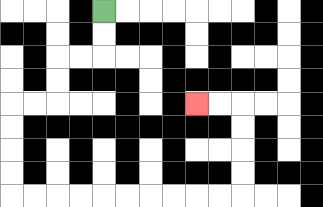{'start': '[4, 0]', 'end': '[8, 4]', 'path_directions': 'D,D,L,L,D,D,L,L,D,D,D,D,R,R,R,R,R,R,R,R,R,R,U,U,U,U,L,L', 'path_coordinates': '[[4, 0], [4, 1], [4, 2], [3, 2], [2, 2], [2, 3], [2, 4], [1, 4], [0, 4], [0, 5], [0, 6], [0, 7], [0, 8], [1, 8], [2, 8], [3, 8], [4, 8], [5, 8], [6, 8], [7, 8], [8, 8], [9, 8], [10, 8], [10, 7], [10, 6], [10, 5], [10, 4], [9, 4], [8, 4]]'}